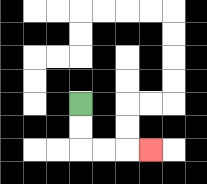{'start': '[3, 4]', 'end': '[6, 6]', 'path_directions': 'D,D,R,R,R', 'path_coordinates': '[[3, 4], [3, 5], [3, 6], [4, 6], [5, 6], [6, 6]]'}